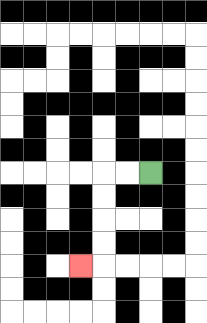{'start': '[6, 7]', 'end': '[3, 11]', 'path_directions': 'L,L,D,D,D,D,L', 'path_coordinates': '[[6, 7], [5, 7], [4, 7], [4, 8], [4, 9], [4, 10], [4, 11], [3, 11]]'}